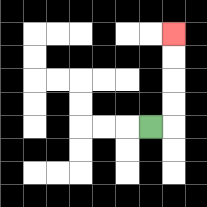{'start': '[6, 5]', 'end': '[7, 1]', 'path_directions': 'R,U,U,U,U', 'path_coordinates': '[[6, 5], [7, 5], [7, 4], [7, 3], [7, 2], [7, 1]]'}